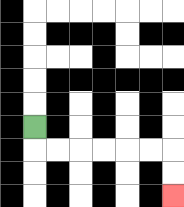{'start': '[1, 5]', 'end': '[7, 8]', 'path_directions': 'D,R,R,R,R,R,R,D,D', 'path_coordinates': '[[1, 5], [1, 6], [2, 6], [3, 6], [4, 6], [5, 6], [6, 6], [7, 6], [7, 7], [7, 8]]'}